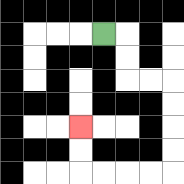{'start': '[4, 1]', 'end': '[3, 5]', 'path_directions': 'R,D,D,R,R,D,D,D,D,L,L,L,L,U,U', 'path_coordinates': '[[4, 1], [5, 1], [5, 2], [5, 3], [6, 3], [7, 3], [7, 4], [7, 5], [7, 6], [7, 7], [6, 7], [5, 7], [4, 7], [3, 7], [3, 6], [3, 5]]'}